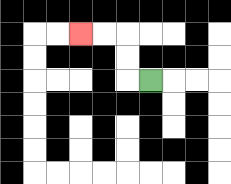{'start': '[6, 3]', 'end': '[3, 1]', 'path_directions': 'L,U,U,L,L', 'path_coordinates': '[[6, 3], [5, 3], [5, 2], [5, 1], [4, 1], [3, 1]]'}